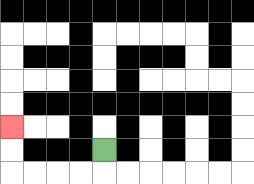{'start': '[4, 6]', 'end': '[0, 5]', 'path_directions': 'D,L,L,L,L,U,U', 'path_coordinates': '[[4, 6], [4, 7], [3, 7], [2, 7], [1, 7], [0, 7], [0, 6], [0, 5]]'}